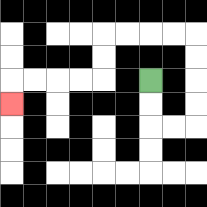{'start': '[6, 3]', 'end': '[0, 4]', 'path_directions': 'D,D,R,R,U,U,U,U,L,L,L,L,D,D,L,L,L,L,D', 'path_coordinates': '[[6, 3], [6, 4], [6, 5], [7, 5], [8, 5], [8, 4], [8, 3], [8, 2], [8, 1], [7, 1], [6, 1], [5, 1], [4, 1], [4, 2], [4, 3], [3, 3], [2, 3], [1, 3], [0, 3], [0, 4]]'}